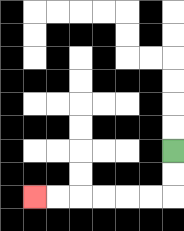{'start': '[7, 6]', 'end': '[1, 8]', 'path_directions': 'D,D,L,L,L,L,L,L', 'path_coordinates': '[[7, 6], [7, 7], [7, 8], [6, 8], [5, 8], [4, 8], [3, 8], [2, 8], [1, 8]]'}